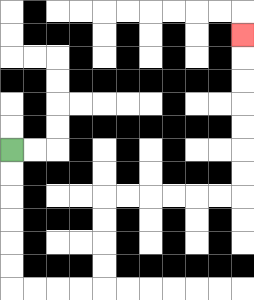{'start': '[0, 6]', 'end': '[10, 1]', 'path_directions': 'D,D,D,D,D,D,R,R,R,R,U,U,U,U,R,R,R,R,R,R,U,U,U,U,U,U,U', 'path_coordinates': '[[0, 6], [0, 7], [0, 8], [0, 9], [0, 10], [0, 11], [0, 12], [1, 12], [2, 12], [3, 12], [4, 12], [4, 11], [4, 10], [4, 9], [4, 8], [5, 8], [6, 8], [7, 8], [8, 8], [9, 8], [10, 8], [10, 7], [10, 6], [10, 5], [10, 4], [10, 3], [10, 2], [10, 1]]'}